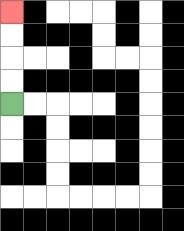{'start': '[0, 4]', 'end': '[0, 0]', 'path_directions': 'U,U,U,U', 'path_coordinates': '[[0, 4], [0, 3], [0, 2], [0, 1], [0, 0]]'}